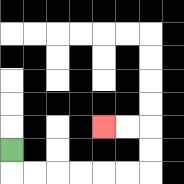{'start': '[0, 6]', 'end': '[4, 5]', 'path_directions': 'D,R,R,R,R,R,R,U,U,L,L', 'path_coordinates': '[[0, 6], [0, 7], [1, 7], [2, 7], [3, 7], [4, 7], [5, 7], [6, 7], [6, 6], [6, 5], [5, 5], [4, 5]]'}